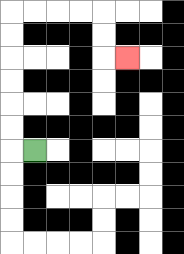{'start': '[1, 6]', 'end': '[5, 2]', 'path_directions': 'L,U,U,U,U,U,U,R,R,R,R,D,D,R', 'path_coordinates': '[[1, 6], [0, 6], [0, 5], [0, 4], [0, 3], [0, 2], [0, 1], [0, 0], [1, 0], [2, 0], [3, 0], [4, 0], [4, 1], [4, 2], [5, 2]]'}